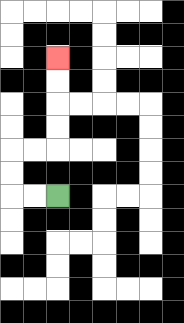{'start': '[2, 8]', 'end': '[2, 2]', 'path_directions': 'L,L,U,U,R,R,U,U,U,U', 'path_coordinates': '[[2, 8], [1, 8], [0, 8], [0, 7], [0, 6], [1, 6], [2, 6], [2, 5], [2, 4], [2, 3], [2, 2]]'}